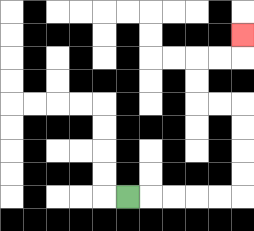{'start': '[5, 8]', 'end': '[10, 1]', 'path_directions': 'R,R,R,R,R,U,U,U,U,L,L,U,U,R,R,U', 'path_coordinates': '[[5, 8], [6, 8], [7, 8], [8, 8], [9, 8], [10, 8], [10, 7], [10, 6], [10, 5], [10, 4], [9, 4], [8, 4], [8, 3], [8, 2], [9, 2], [10, 2], [10, 1]]'}